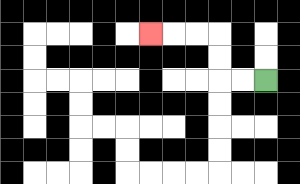{'start': '[11, 3]', 'end': '[6, 1]', 'path_directions': 'L,L,U,U,L,L,L', 'path_coordinates': '[[11, 3], [10, 3], [9, 3], [9, 2], [9, 1], [8, 1], [7, 1], [6, 1]]'}